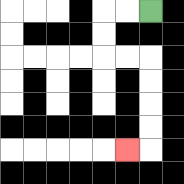{'start': '[6, 0]', 'end': '[5, 6]', 'path_directions': 'L,L,D,D,R,R,D,D,D,D,L', 'path_coordinates': '[[6, 0], [5, 0], [4, 0], [4, 1], [4, 2], [5, 2], [6, 2], [6, 3], [6, 4], [6, 5], [6, 6], [5, 6]]'}